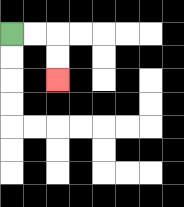{'start': '[0, 1]', 'end': '[2, 3]', 'path_directions': 'R,R,D,D', 'path_coordinates': '[[0, 1], [1, 1], [2, 1], [2, 2], [2, 3]]'}